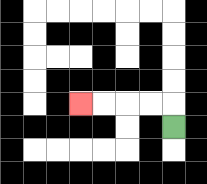{'start': '[7, 5]', 'end': '[3, 4]', 'path_directions': 'U,L,L,L,L', 'path_coordinates': '[[7, 5], [7, 4], [6, 4], [5, 4], [4, 4], [3, 4]]'}